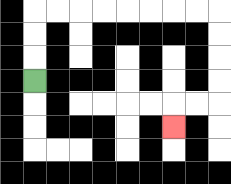{'start': '[1, 3]', 'end': '[7, 5]', 'path_directions': 'U,U,U,R,R,R,R,R,R,R,R,D,D,D,D,L,L,D', 'path_coordinates': '[[1, 3], [1, 2], [1, 1], [1, 0], [2, 0], [3, 0], [4, 0], [5, 0], [6, 0], [7, 0], [8, 0], [9, 0], [9, 1], [9, 2], [9, 3], [9, 4], [8, 4], [7, 4], [7, 5]]'}